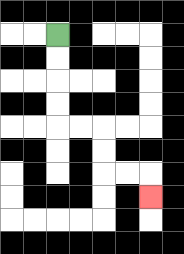{'start': '[2, 1]', 'end': '[6, 8]', 'path_directions': 'D,D,D,D,R,R,D,D,R,R,D', 'path_coordinates': '[[2, 1], [2, 2], [2, 3], [2, 4], [2, 5], [3, 5], [4, 5], [4, 6], [4, 7], [5, 7], [6, 7], [6, 8]]'}